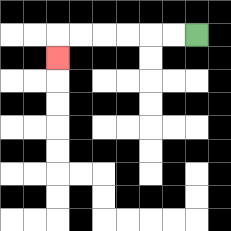{'start': '[8, 1]', 'end': '[2, 2]', 'path_directions': 'L,L,L,L,L,L,D', 'path_coordinates': '[[8, 1], [7, 1], [6, 1], [5, 1], [4, 1], [3, 1], [2, 1], [2, 2]]'}